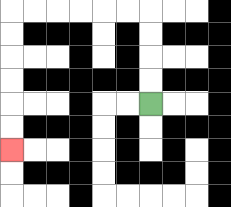{'start': '[6, 4]', 'end': '[0, 6]', 'path_directions': 'U,U,U,U,L,L,L,L,L,L,D,D,D,D,D,D', 'path_coordinates': '[[6, 4], [6, 3], [6, 2], [6, 1], [6, 0], [5, 0], [4, 0], [3, 0], [2, 0], [1, 0], [0, 0], [0, 1], [0, 2], [0, 3], [0, 4], [0, 5], [0, 6]]'}